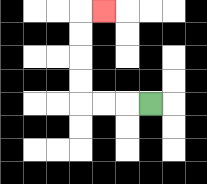{'start': '[6, 4]', 'end': '[4, 0]', 'path_directions': 'L,L,L,U,U,U,U,R', 'path_coordinates': '[[6, 4], [5, 4], [4, 4], [3, 4], [3, 3], [3, 2], [3, 1], [3, 0], [4, 0]]'}